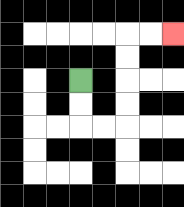{'start': '[3, 3]', 'end': '[7, 1]', 'path_directions': 'D,D,R,R,U,U,U,U,R,R', 'path_coordinates': '[[3, 3], [3, 4], [3, 5], [4, 5], [5, 5], [5, 4], [5, 3], [5, 2], [5, 1], [6, 1], [7, 1]]'}